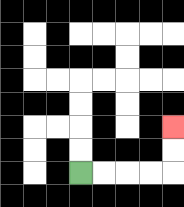{'start': '[3, 7]', 'end': '[7, 5]', 'path_directions': 'R,R,R,R,U,U', 'path_coordinates': '[[3, 7], [4, 7], [5, 7], [6, 7], [7, 7], [7, 6], [7, 5]]'}